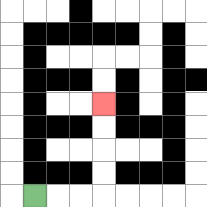{'start': '[1, 8]', 'end': '[4, 4]', 'path_directions': 'R,R,R,U,U,U,U', 'path_coordinates': '[[1, 8], [2, 8], [3, 8], [4, 8], [4, 7], [4, 6], [4, 5], [4, 4]]'}